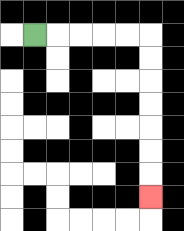{'start': '[1, 1]', 'end': '[6, 8]', 'path_directions': 'R,R,R,R,R,D,D,D,D,D,D,D', 'path_coordinates': '[[1, 1], [2, 1], [3, 1], [4, 1], [5, 1], [6, 1], [6, 2], [6, 3], [6, 4], [6, 5], [6, 6], [6, 7], [6, 8]]'}